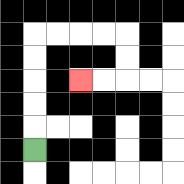{'start': '[1, 6]', 'end': '[3, 3]', 'path_directions': 'U,U,U,U,U,R,R,R,R,D,D,L,L', 'path_coordinates': '[[1, 6], [1, 5], [1, 4], [1, 3], [1, 2], [1, 1], [2, 1], [3, 1], [4, 1], [5, 1], [5, 2], [5, 3], [4, 3], [3, 3]]'}